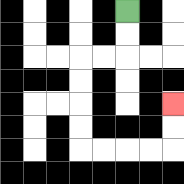{'start': '[5, 0]', 'end': '[7, 4]', 'path_directions': 'D,D,L,L,D,D,D,D,R,R,R,R,U,U', 'path_coordinates': '[[5, 0], [5, 1], [5, 2], [4, 2], [3, 2], [3, 3], [3, 4], [3, 5], [3, 6], [4, 6], [5, 6], [6, 6], [7, 6], [7, 5], [7, 4]]'}